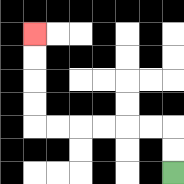{'start': '[7, 7]', 'end': '[1, 1]', 'path_directions': 'U,U,L,L,L,L,L,L,U,U,U,U', 'path_coordinates': '[[7, 7], [7, 6], [7, 5], [6, 5], [5, 5], [4, 5], [3, 5], [2, 5], [1, 5], [1, 4], [1, 3], [1, 2], [1, 1]]'}